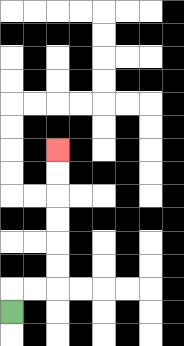{'start': '[0, 13]', 'end': '[2, 6]', 'path_directions': 'U,R,R,U,U,U,U,U,U', 'path_coordinates': '[[0, 13], [0, 12], [1, 12], [2, 12], [2, 11], [2, 10], [2, 9], [2, 8], [2, 7], [2, 6]]'}